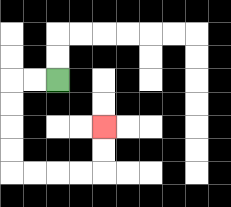{'start': '[2, 3]', 'end': '[4, 5]', 'path_directions': 'L,L,D,D,D,D,R,R,R,R,U,U', 'path_coordinates': '[[2, 3], [1, 3], [0, 3], [0, 4], [0, 5], [0, 6], [0, 7], [1, 7], [2, 7], [3, 7], [4, 7], [4, 6], [4, 5]]'}